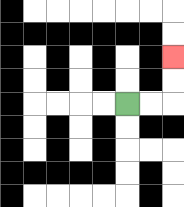{'start': '[5, 4]', 'end': '[7, 2]', 'path_directions': 'R,R,U,U', 'path_coordinates': '[[5, 4], [6, 4], [7, 4], [7, 3], [7, 2]]'}